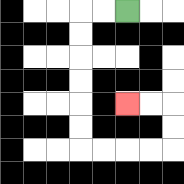{'start': '[5, 0]', 'end': '[5, 4]', 'path_directions': 'L,L,D,D,D,D,D,D,R,R,R,R,U,U,L,L', 'path_coordinates': '[[5, 0], [4, 0], [3, 0], [3, 1], [3, 2], [3, 3], [3, 4], [3, 5], [3, 6], [4, 6], [5, 6], [6, 6], [7, 6], [7, 5], [7, 4], [6, 4], [5, 4]]'}